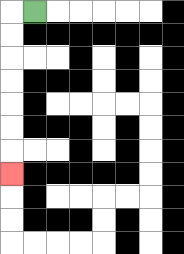{'start': '[1, 0]', 'end': '[0, 7]', 'path_directions': 'L,D,D,D,D,D,D,D', 'path_coordinates': '[[1, 0], [0, 0], [0, 1], [0, 2], [0, 3], [0, 4], [0, 5], [0, 6], [0, 7]]'}